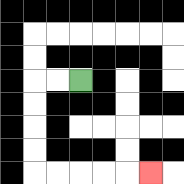{'start': '[3, 3]', 'end': '[6, 7]', 'path_directions': 'L,L,D,D,D,D,R,R,R,R,R', 'path_coordinates': '[[3, 3], [2, 3], [1, 3], [1, 4], [1, 5], [1, 6], [1, 7], [2, 7], [3, 7], [4, 7], [5, 7], [6, 7]]'}